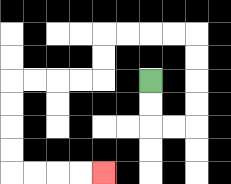{'start': '[6, 3]', 'end': '[4, 7]', 'path_directions': 'D,D,R,R,U,U,U,U,L,L,L,L,D,D,L,L,L,L,D,D,D,D,R,R,R,R', 'path_coordinates': '[[6, 3], [6, 4], [6, 5], [7, 5], [8, 5], [8, 4], [8, 3], [8, 2], [8, 1], [7, 1], [6, 1], [5, 1], [4, 1], [4, 2], [4, 3], [3, 3], [2, 3], [1, 3], [0, 3], [0, 4], [0, 5], [0, 6], [0, 7], [1, 7], [2, 7], [3, 7], [4, 7]]'}